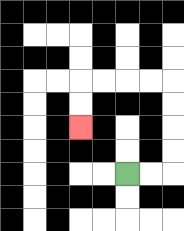{'start': '[5, 7]', 'end': '[3, 5]', 'path_directions': 'R,R,U,U,U,U,L,L,L,L,D,D', 'path_coordinates': '[[5, 7], [6, 7], [7, 7], [7, 6], [7, 5], [7, 4], [7, 3], [6, 3], [5, 3], [4, 3], [3, 3], [3, 4], [3, 5]]'}